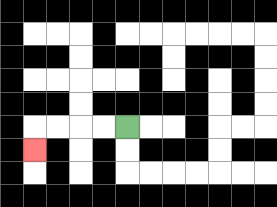{'start': '[5, 5]', 'end': '[1, 6]', 'path_directions': 'L,L,L,L,D', 'path_coordinates': '[[5, 5], [4, 5], [3, 5], [2, 5], [1, 5], [1, 6]]'}